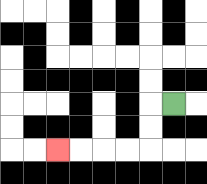{'start': '[7, 4]', 'end': '[2, 6]', 'path_directions': 'L,D,D,L,L,L,L', 'path_coordinates': '[[7, 4], [6, 4], [6, 5], [6, 6], [5, 6], [4, 6], [3, 6], [2, 6]]'}